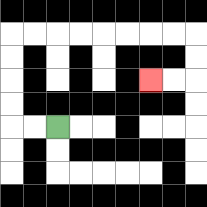{'start': '[2, 5]', 'end': '[6, 3]', 'path_directions': 'L,L,U,U,U,U,R,R,R,R,R,R,R,R,D,D,L,L', 'path_coordinates': '[[2, 5], [1, 5], [0, 5], [0, 4], [0, 3], [0, 2], [0, 1], [1, 1], [2, 1], [3, 1], [4, 1], [5, 1], [6, 1], [7, 1], [8, 1], [8, 2], [8, 3], [7, 3], [6, 3]]'}